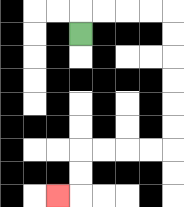{'start': '[3, 1]', 'end': '[2, 8]', 'path_directions': 'U,R,R,R,R,D,D,D,D,D,D,L,L,L,L,D,D,L', 'path_coordinates': '[[3, 1], [3, 0], [4, 0], [5, 0], [6, 0], [7, 0], [7, 1], [7, 2], [7, 3], [7, 4], [7, 5], [7, 6], [6, 6], [5, 6], [4, 6], [3, 6], [3, 7], [3, 8], [2, 8]]'}